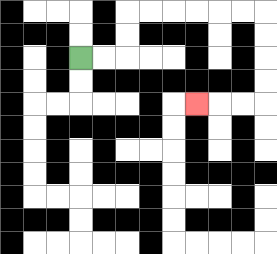{'start': '[3, 2]', 'end': '[8, 4]', 'path_directions': 'R,R,U,U,R,R,R,R,R,R,D,D,D,D,L,L,L', 'path_coordinates': '[[3, 2], [4, 2], [5, 2], [5, 1], [5, 0], [6, 0], [7, 0], [8, 0], [9, 0], [10, 0], [11, 0], [11, 1], [11, 2], [11, 3], [11, 4], [10, 4], [9, 4], [8, 4]]'}